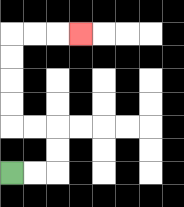{'start': '[0, 7]', 'end': '[3, 1]', 'path_directions': 'R,R,U,U,L,L,U,U,U,U,R,R,R', 'path_coordinates': '[[0, 7], [1, 7], [2, 7], [2, 6], [2, 5], [1, 5], [0, 5], [0, 4], [0, 3], [0, 2], [0, 1], [1, 1], [2, 1], [3, 1]]'}